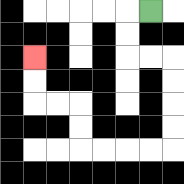{'start': '[6, 0]', 'end': '[1, 2]', 'path_directions': 'L,D,D,R,R,D,D,D,D,L,L,L,L,U,U,L,L,U,U', 'path_coordinates': '[[6, 0], [5, 0], [5, 1], [5, 2], [6, 2], [7, 2], [7, 3], [7, 4], [7, 5], [7, 6], [6, 6], [5, 6], [4, 6], [3, 6], [3, 5], [3, 4], [2, 4], [1, 4], [1, 3], [1, 2]]'}